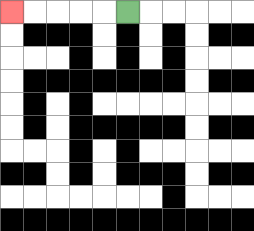{'start': '[5, 0]', 'end': '[0, 0]', 'path_directions': 'L,L,L,L,L', 'path_coordinates': '[[5, 0], [4, 0], [3, 0], [2, 0], [1, 0], [0, 0]]'}